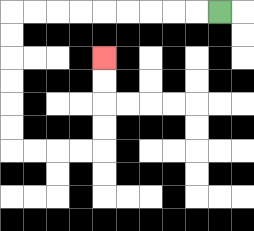{'start': '[9, 0]', 'end': '[4, 2]', 'path_directions': 'L,L,L,L,L,L,L,L,L,D,D,D,D,D,D,R,R,R,R,U,U,U,U', 'path_coordinates': '[[9, 0], [8, 0], [7, 0], [6, 0], [5, 0], [4, 0], [3, 0], [2, 0], [1, 0], [0, 0], [0, 1], [0, 2], [0, 3], [0, 4], [0, 5], [0, 6], [1, 6], [2, 6], [3, 6], [4, 6], [4, 5], [4, 4], [4, 3], [4, 2]]'}